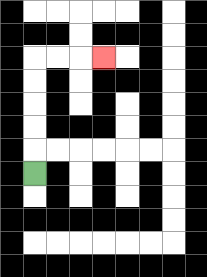{'start': '[1, 7]', 'end': '[4, 2]', 'path_directions': 'U,U,U,U,U,R,R,R', 'path_coordinates': '[[1, 7], [1, 6], [1, 5], [1, 4], [1, 3], [1, 2], [2, 2], [3, 2], [4, 2]]'}